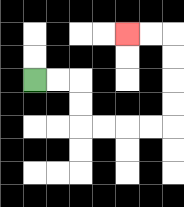{'start': '[1, 3]', 'end': '[5, 1]', 'path_directions': 'R,R,D,D,R,R,R,R,U,U,U,U,L,L', 'path_coordinates': '[[1, 3], [2, 3], [3, 3], [3, 4], [3, 5], [4, 5], [5, 5], [6, 5], [7, 5], [7, 4], [7, 3], [7, 2], [7, 1], [6, 1], [5, 1]]'}